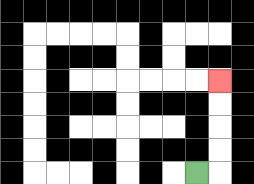{'start': '[8, 7]', 'end': '[9, 3]', 'path_directions': 'R,U,U,U,U', 'path_coordinates': '[[8, 7], [9, 7], [9, 6], [9, 5], [9, 4], [9, 3]]'}